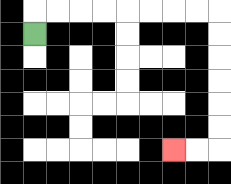{'start': '[1, 1]', 'end': '[7, 6]', 'path_directions': 'U,R,R,R,R,R,R,R,R,D,D,D,D,D,D,L,L', 'path_coordinates': '[[1, 1], [1, 0], [2, 0], [3, 0], [4, 0], [5, 0], [6, 0], [7, 0], [8, 0], [9, 0], [9, 1], [9, 2], [9, 3], [9, 4], [9, 5], [9, 6], [8, 6], [7, 6]]'}